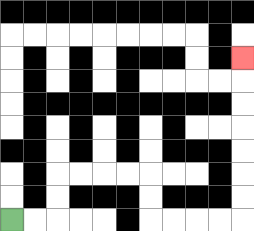{'start': '[0, 9]', 'end': '[10, 2]', 'path_directions': 'R,R,U,U,R,R,R,R,D,D,R,R,R,R,U,U,U,U,U,U,U', 'path_coordinates': '[[0, 9], [1, 9], [2, 9], [2, 8], [2, 7], [3, 7], [4, 7], [5, 7], [6, 7], [6, 8], [6, 9], [7, 9], [8, 9], [9, 9], [10, 9], [10, 8], [10, 7], [10, 6], [10, 5], [10, 4], [10, 3], [10, 2]]'}